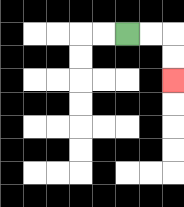{'start': '[5, 1]', 'end': '[7, 3]', 'path_directions': 'R,R,D,D', 'path_coordinates': '[[5, 1], [6, 1], [7, 1], [7, 2], [7, 3]]'}